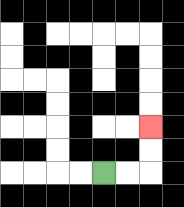{'start': '[4, 7]', 'end': '[6, 5]', 'path_directions': 'R,R,U,U', 'path_coordinates': '[[4, 7], [5, 7], [6, 7], [6, 6], [6, 5]]'}